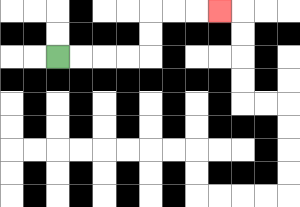{'start': '[2, 2]', 'end': '[9, 0]', 'path_directions': 'R,R,R,R,U,U,R,R,R', 'path_coordinates': '[[2, 2], [3, 2], [4, 2], [5, 2], [6, 2], [6, 1], [6, 0], [7, 0], [8, 0], [9, 0]]'}